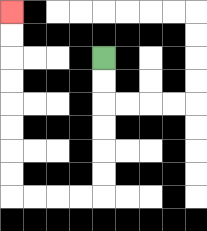{'start': '[4, 2]', 'end': '[0, 0]', 'path_directions': 'D,D,D,D,D,D,L,L,L,L,U,U,U,U,U,U,U,U', 'path_coordinates': '[[4, 2], [4, 3], [4, 4], [4, 5], [4, 6], [4, 7], [4, 8], [3, 8], [2, 8], [1, 8], [0, 8], [0, 7], [0, 6], [0, 5], [0, 4], [0, 3], [0, 2], [0, 1], [0, 0]]'}